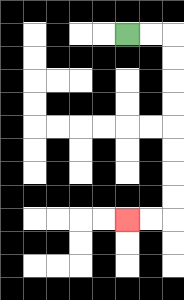{'start': '[5, 1]', 'end': '[5, 9]', 'path_directions': 'R,R,D,D,D,D,D,D,D,D,L,L', 'path_coordinates': '[[5, 1], [6, 1], [7, 1], [7, 2], [7, 3], [7, 4], [7, 5], [7, 6], [7, 7], [7, 8], [7, 9], [6, 9], [5, 9]]'}